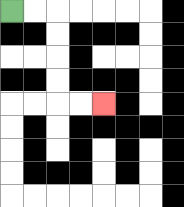{'start': '[0, 0]', 'end': '[4, 4]', 'path_directions': 'R,R,D,D,D,D,R,R', 'path_coordinates': '[[0, 0], [1, 0], [2, 0], [2, 1], [2, 2], [2, 3], [2, 4], [3, 4], [4, 4]]'}